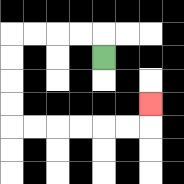{'start': '[4, 2]', 'end': '[6, 4]', 'path_directions': 'U,L,L,L,L,D,D,D,D,R,R,R,R,R,R,U', 'path_coordinates': '[[4, 2], [4, 1], [3, 1], [2, 1], [1, 1], [0, 1], [0, 2], [0, 3], [0, 4], [0, 5], [1, 5], [2, 5], [3, 5], [4, 5], [5, 5], [6, 5], [6, 4]]'}